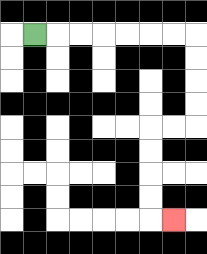{'start': '[1, 1]', 'end': '[7, 9]', 'path_directions': 'R,R,R,R,R,R,R,D,D,D,D,L,L,D,D,D,D,R', 'path_coordinates': '[[1, 1], [2, 1], [3, 1], [4, 1], [5, 1], [6, 1], [7, 1], [8, 1], [8, 2], [8, 3], [8, 4], [8, 5], [7, 5], [6, 5], [6, 6], [6, 7], [6, 8], [6, 9], [7, 9]]'}